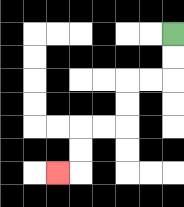{'start': '[7, 1]', 'end': '[2, 7]', 'path_directions': 'D,D,L,L,D,D,L,L,D,D,L', 'path_coordinates': '[[7, 1], [7, 2], [7, 3], [6, 3], [5, 3], [5, 4], [5, 5], [4, 5], [3, 5], [3, 6], [3, 7], [2, 7]]'}